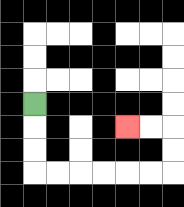{'start': '[1, 4]', 'end': '[5, 5]', 'path_directions': 'D,D,D,R,R,R,R,R,R,U,U,L,L', 'path_coordinates': '[[1, 4], [1, 5], [1, 6], [1, 7], [2, 7], [3, 7], [4, 7], [5, 7], [6, 7], [7, 7], [7, 6], [7, 5], [6, 5], [5, 5]]'}